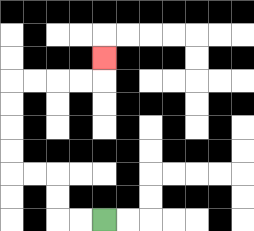{'start': '[4, 9]', 'end': '[4, 2]', 'path_directions': 'L,L,U,U,L,L,U,U,U,U,R,R,R,R,U', 'path_coordinates': '[[4, 9], [3, 9], [2, 9], [2, 8], [2, 7], [1, 7], [0, 7], [0, 6], [0, 5], [0, 4], [0, 3], [1, 3], [2, 3], [3, 3], [4, 3], [4, 2]]'}